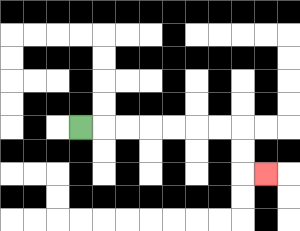{'start': '[3, 5]', 'end': '[11, 7]', 'path_directions': 'R,R,R,R,R,R,R,D,D,R', 'path_coordinates': '[[3, 5], [4, 5], [5, 5], [6, 5], [7, 5], [8, 5], [9, 5], [10, 5], [10, 6], [10, 7], [11, 7]]'}